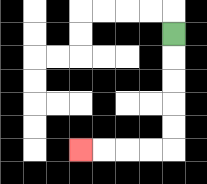{'start': '[7, 1]', 'end': '[3, 6]', 'path_directions': 'D,D,D,D,D,L,L,L,L', 'path_coordinates': '[[7, 1], [7, 2], [7, 3], [7, 4], [7, 5], [7, 6], [6, 6], [5, 6], [4, 6], [3, 6]]'}